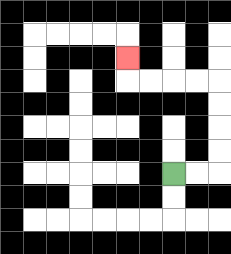{'start': '[7, 7]', 'end': '[5, 2]', 'path_directions': 'R,R,U,U,U,U,L,L,L,L,U', 'path_coordinates': '[[7, 7], [8, 7], [9, 7], [9, 6], [9, 5], [9, 4], [9, 3], [8, 3], [7, 3], [6, 3], [5, 3], [5, 2]]'}